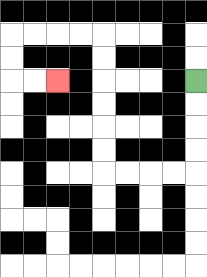{'start': '[8, 3]', 'end': '[2, 3]', 'path_directions': 'D,D,D,D,L,L,L,L,U,U,U,U,U,U,L,L,L,L,D,D,R,R', 'path_coordinates': '[[8, 3], [8, 4], [8, 5], [8, 6], [8, 7], [7, 7], [6, 7], [5, 7], [4, 7], [4, 6], [4, 5], [4, 4], [4, 3], [4, 2], [4, 1], [3, 1], [2, 1], [1, 1], [0, 1], [0, 2], [0, 3], [1, 3], [2, 3]]'}